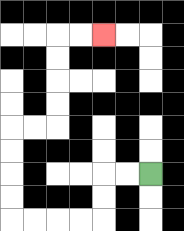{'start': '[6, 7]', 'end': '[4, 1]', 'path_directions': 'L,L,D,D,L,L,L,L,U,U,U,U,R,R,U,U,U,U,R,R', 'path_coordinates': '[[6, 7], [5, 7], [4, 7], [4, 8], [4, 9], [3, 9], [2, 9], [1, 9], [0, 9], [0, 8], [0, 7], [0, 6], [0, 5], [1, 5], [2, 5], [2, 4], [2, 3], [2, 2], [2, 1], [3, 1], [4, 1]]'}